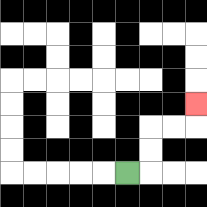{'start': '[5, 7]', 'end': '[8, 4]', 'path_directions': 'R,U,U,R,R,U', 'path_coordinates': '[[5, 7], [6, 7], [6, 6], [6, 5], [7, 5], [8, 5], [8, 4]]'}